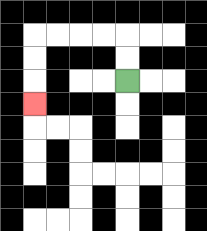{'start': '[5, 3]', 'end': '[1, 4]', 'path_directions': 'U,U,L,L,L,L,D,D,D', 'path_coordinates': '[[5, 3], [5, 2], [5, 1], [4, 1], [3, 1], [2, 1], [1, 1], [1, 2], [1, 3], [1, 4]]'}